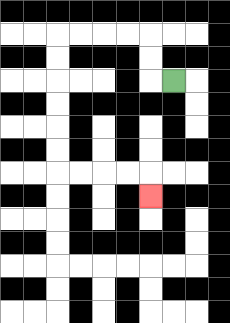{'start': '[7, 3]', 'end': '[6, 8]', 'path_directions': 'L,U,U,L,L,L,L,D,D,D,D,D,D,R,R,R,R,D', 'path_coordinates': '[[7, 3], [6, 3], [6, 2], [6, 1], [5, 1], [4, 1], [3, 1], [2, 1], [2, 2], [2, 3], [2, 4], [2, 5], [2, 6], [2, 7], [3, 7], [4, 7], [5, 7], [6, 7], [6, 8]]'}